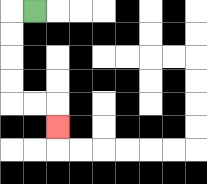{'start': '[1, 0]', 'end': '[2, 5]', 'path_directions': 'L,D,D,D,D,R,R,D', 'path_coordinates': '[[1, 0], [0, 0], [0, 1], [0, 2], [0, 3], [0, 4], [1, 4], [2, 4], [2, 5]]'}